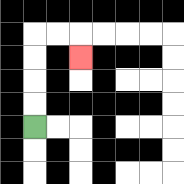{'start': '[1, 5]', 'end': '[3, 2]', 'path_directions': 'U,U,U,U,R,R,D', 'path_coordinates': '[[1, 5], [1, 4], [1, 3], [1, 2], [1, 1], [2, 1], [3, 1], [3, 2]]'}